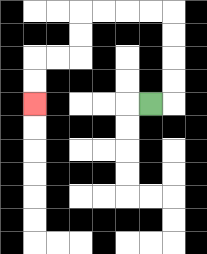{'start': '[6, 4]', 'end': '[1, 4]', 'path_directions': 'R,U,U,U,U,L,L,L,L,D,D,L,L,D,D', 'path_coordinates': '[[6, 4], [7, 4], [7, 3], [7, 2], [7, 1], [7, 0], [6, 0], [5, 0], [4, 0], [3, 0], [3, 1], [3, 2], [2, 2], [1, 2], [1, 3], [1, 4]]'}